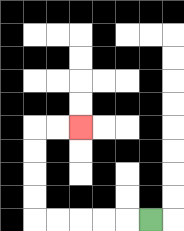{'start': '[6, 9]', 'end': '[3, 5]', 'path_directions': 'L,L,L,L,L,U,U,U,U,R,R', 'path_coordinates': '[[6, 9], [5, 9], [4, 9], [3, 9], [2, 9], [1, 9], [1, 8], [1, 7], [1, 6], [1, 5], [2, 5], [3, 5]]'}